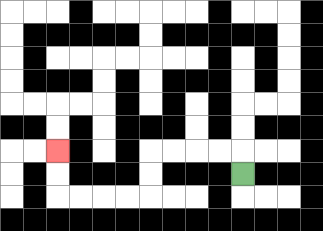{'start': '[10, 7]', 'end': '[2, 6]', 'path_directions': 'U,L,L,L,L,D,D,L,L,L,L,U,U', 'path_coordinates': '[[10, 7], [10, 6], [9, 6], [8, 6], [7, 6], [6, 6], [6, 7], [6, 8], [5, 8], [4, 8], [3, 8], [2, 8], [2, 7], [2, 6]]'}